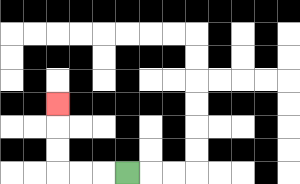{'start': '[5, 7]', 'end': '[2, 4]', 'path_directions': 'L,L,L,U,U,U', 'path_coordinates': '[[5, 7], [4, 7], [3, 7], [2, 7], [2, 6], [2, 5], [2, 4]]'}